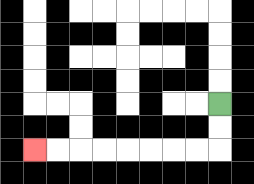{'start': '[9, 4]', 'end': '[1, 6]', 'path_directions': 'D,D,L,L,L,L,L,L,L,L', 'path_coordinates': '[[9, 4], [9, 5], [9, 6], [8, 6], [7, 6], [6, 6], [5, 6], [4, 6], [3, 6], [2, 6], [1, 6]]'}